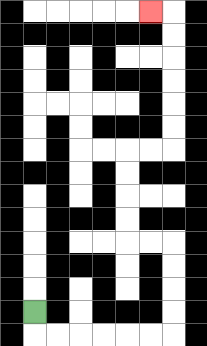{'start': '[1, 13]', 'end': '[6, 0]', 'path_directions': 'D,R,R,R,R,R,R,U,U,U,U,L,L,U,U,U,U,R,R,U,U,U,U,U,U,L', 'path_coordinates': '[[1, 13], [1, 14], [2, 14], [3, 14], [4, 14], [5, 14], [6, 14], [7, 14], [7, 13], [7, 12], [7, 11], [7, 10], [6, 10], [5, 10], [5, 9], [5, 8], [5, 7], [5, 6], [6, 6], [7, 6], [7, 5], [7, 4], [7, 3], [7, 2], [7, 1], [7, 0], [6, 0]]'}